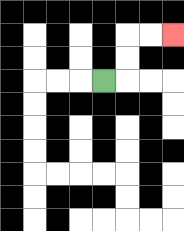{'start': '[4, 3]', 'end': '[7, 1]', 'path_directions': 'R,U,U,R,R', 'path_coordinates': '[[4, 3], [5, 3], [5, 2], [5, 1], [6, 1], [7, 1]]'}